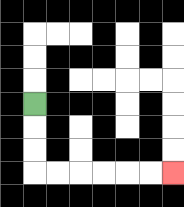{'start': '[1, 4]', 'end': '[7, 7]', 'path_directions': 'D,D,D,R,R,R,R,R,R', 'path_coordinates': '[[1, 4], [1, 5], [1, 6], [1, 7], [2, 7], [3, 7], [4, 7], [5, 7], [6, 7], [7, 7]]'}